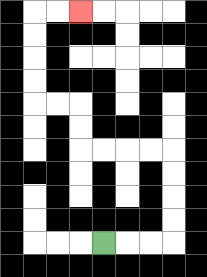{'start': '[4, 10]', 'end': '[3, 0]', 'path_directions': 'R,R,R,U,U,U,U,L,L,L,L,U,U,L,L,U,U,U,U,R,R', 'path_coordinates': '[[4, 10], [5, 10], [6, 10], [7, 10], [7, 9], [7, 8], [7, 7], [7, 6], [6, 6], [5, 6], [4, 6], [3, 6], [3, 5], [3, 4], [2, 4], [1, 4], [1, 3], [1, 2], [1, 1], [1, 0], [2, 0], [3, 0]]'}